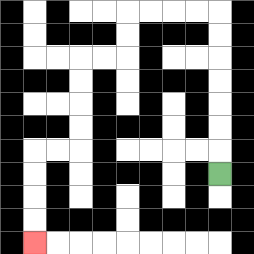{'start': '[9, 7]', 'end': '[1, 10]', 'path_directions': 'U,U,U,U,U,U,U,L,L,L,L,D,D,L,L,D,D,D,D,L,L,D,D,D,D', 'path_coordinates': '[[9, 7], [9, 6], [9, 5], [9, 4], [9, 3], [9, 2], [9, 1], [9, 0], [8, 0], [7, 0], [6, 0], [5, 0], [5, 1], [5, 2], [4, 2], [3, 2], [3, 3], [3, 4], [3, 5], [3, 6], [2, 6], [1, 6], [1, 7], [1, 8], [1, 9], [1, 10]]'}